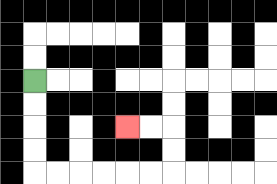{'start': '[1, 3]', 'end': '[5, 5]', 'path_directions': 'D,D,D,D,R,R,R,R,R,R,U,U,L,L', 'path_coordinates': '[[1, 3], [1, 4], [1, 5], [1, 6], [1, 7], [2, 7], [3, 7], [4, 7], [5, 7], [6, 7], [7, 7], [7, 6], [7, 5], [6, 5], [5, 5]]'}